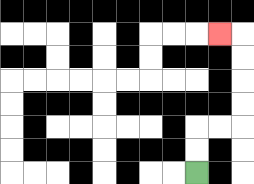{'start': '[8, 7]', 'end': '[9, 1]', 'path_directions': 'U,U,R,R,U,U,U,U,L', 'path_coordinates': '[[8, 7], [8, 6], [8, 5], [9, 5], [10, 5], [10, 4], [10, 3], [10, 2], [10, 1], [9, 1]]'}